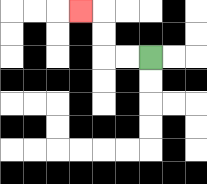{'start': '[6, 2]', 'end': '[3, 0]', 'path_directions': 'L,L,U,U,L', 'path_coordinates': '[[6, 2], [5, 2], [4, 2], [4, 1], [4, 0], [3, 0]]'}